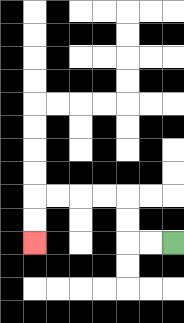{'start': '[7, 10]', 'end': '[1, 10]', 'path_directions': 'L,L,U,U,L,L,L,L,D,D', 'path_coordinates': '[[7, 10], [6, 10], [5, 10], [5, 9], [5, 8], [4, 8], [3, 8], [2, 8], [1, 8], [1, 9], [1, 10]]'}